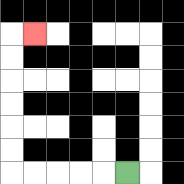{'start': '[5, 7]', 'end': '[1, 1]', 'path_directions': 'L,L,L,L,L,U,U,U,U,U,U,R', 'path_coordinates': '[[5, 7], [4, 7], [3, 7], [2, 7], [1, 7], [0, 7], [0, 6], [0, 5], [0, 4], [0, 3], [0, 2], [0, 1], [1, 1]]'}